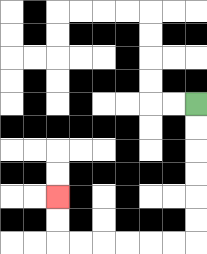{'start': '[8, 4]', 'end': '[2, 8]', 'path_directions': 'D,D,D,D,D,D,L,L,L,L,L,L,U,U', 'path_coordinates': '[[8, 4], [8, 5], [8, 6], [8, 7], [8, 8], [8, 9], [8, 10], [7, 10], [6, 10], [5, 10], [4, 10], [3, 10], [2, 10], [2, 9], [2, 8]]'}